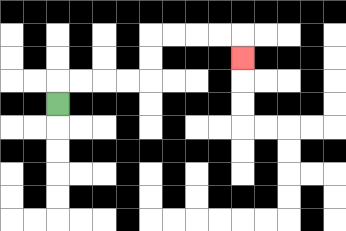{'start': '[2, 4]', 'end': '[10, 2]', 'path_directions': 'U,R,R,R,R,U,U,R,R,R,R,D', 'path_coordinates': '[[2, 4], [2, 3], [3, 3], [4, 3], [5, 3], [6, 3], [6, 2], [6, 1], [7, 1], [8, 1], [9, 1], [10, 1], [10, 2]]'}